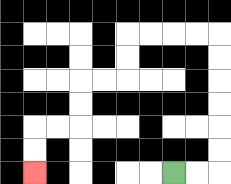{'start': '[7, 7]', 'end': '[1, 7]', 'path_directions': 'R,R,U,U,U,U,U,U,L,L,L,L,D,D,L,L,D,D,L,L,D,D', 'path_coordinates': '[[7, 7], [8, 7], [9, 7], [9, 6], [9, 5], [9, 4], [9, 3], [9, 2], [9, 1], [8, 1], [7, 1], [6, 1], [5, 1], [5, 2], [5, 3], [4, 3], [3, 3], [3, 4], [3, 5], [2, 5], [1, 5], [1, 6], [1, 7]]'}